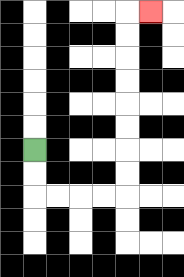{'start': '[1, 6]', 'end': '[6, 0]', 'path_directions': 'D,D,R,R,R,R,U,U,U,U,U,U,U,U,R', 'path_coordinates': '[[1, 6], [1, 7], [1, 8], [2, 8], [3, 8], [4, 8], [5, 8], [5, 7], [5, 6], [5, 5], [5, 4], [5, 3], [5, 2], [5, 1], [5, 0], [6, 0]]'}